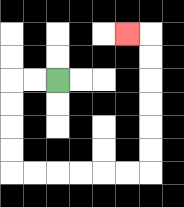{'start': '[2, 3]', 'end': '[5, 1]', 'path_directions': 'L,L,D,D,D,D,R,R,R,R,R,R,U,U,U,U,U,U,L', 'path_coordinates': '[[2, 3], [1, 3], [0, 3], [0, 4], [0, 5], [0, 6], [0, 7], [1, 7], [2, 7], [3, 7], [4, 7], [5, 7], [6, 7], [6, 6], [6, 5], [6, 4], [6, 3], [6, 2], [6, 1], [5, 1]]'}